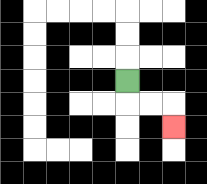{'start': '[5, 3]', 'end': '[7, 5]', 'path_directions': 'D,R,R,D', 'path_coordinates': '[[5, 3], [5, 4], [6, 4], [7, 4], [7, 5]]'}